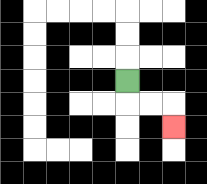{'start': '[5, 3]', 'end': '[7, 5]', 'path_directions': 'D,R,R,D', 'path_coordinates': '[[5, 3], [5, 4], [6, 4], [7, 4], [7, 5]]'}